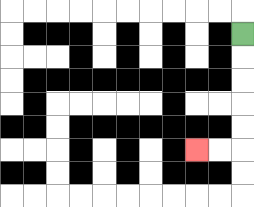{'start': '[10, 1]', 'end': '[8, 6]', 'path_directions': 'D,D,D,D,D,L,L', 'path_coordinates': '[[10, 1], [10, 2], [10, 3], [10, 4], [10, 5], [10, 6], [9, 6], [8, 6]]'}